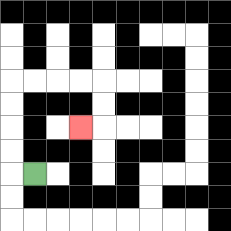{'start': '[1, 7]', 'end': '[3, 5]', 'path_directions': 'L,U,U,U,U,R,R,R,R,D,D,L', 'path_coordinates': '[[1, 7], [0, 7], [0, 6], [0, 5], [0, 4], [0, 3], [1, 3], [2, 3], [3, 3], [4, 3], [4, 4], [4, 5], [3, 5]]'}